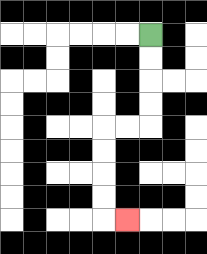{'start': '[6, 1]', 'end': '[5, 9]', 'path_directions': 'D,D,D,D,L,L,D,D,D,D,R', 'path_coordinates': '[[6, 1], [6, 2], [6, 3], [6, 4], [6, 5], [5, 5], [4, 5], [4, 6], [4, 7], [4, 8], [4, 9], [5, 9]]'}